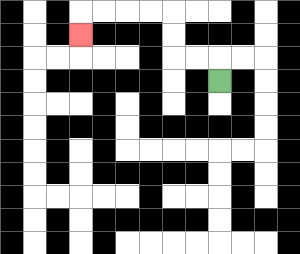{'start': '[9, 3]', 'end': '[3, 1]', 'path_directions': 'U,L,L,U,U,L,L,L,L,D', 'path_coordinates': '[[9, 3], [9, 2], [8, 2], [7, 2], [7, 1], [7, 0], [6, 0], [5, 0], [4, 0], [3, 0], [3, 1]]'}